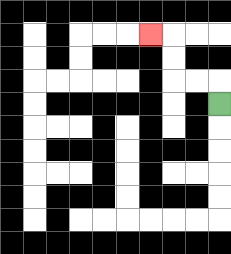{'start': '[9, 4]', 'end': '[6, 1]', 'path_directions': 'U,L,L,U,U,L', 'path_coordinates': '[[9, 4], [9, 3], [8, 3], [7, 3], [7, 2], [7, 1], [6, 1]]'}